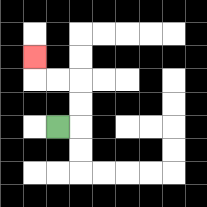{'start': '[2, 5]', 'end': '[1, 2]', 'path_directions': 'R,U,U,L,L,U', 'path_coordinates': '[[2, 5], [3, 5], [3, 4], [3, 3], [2, 3], [1, 3], [1, 2]]'}